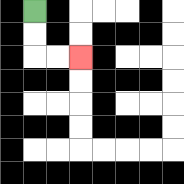{'start': '[1, 0]', 'end': '[3, 2]', 'path_directions': 'D,D,R,R', 'path_coordinates': '[[1, 0], [1, 1], [1, 2], [2, 2], [3, 2]]'}